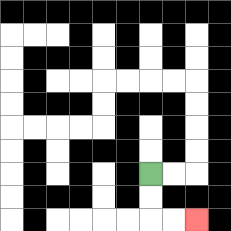{'start': '[6, 7]', 'end': '[8, 9]', 'path_directions': 'D,D,R,R', 'path_coordinates': '[[6, 7], [6, 8], [6, 9], [7, 9], [8, 9]]'}